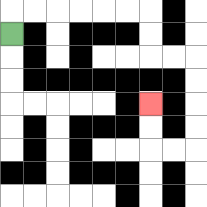{'start': '[0, 1]', 'end': '[6, 4]', 'path_directions': 'U,R,R,R,R,R,R,D,D,R,R,D,D,D,D,L,L,U,U', 'path_coordinates': '[[0, 1], [0, 0], [1, 0], [2, 0], [3, 0], [4, 0], [5, 0], [6, 0], [6, 1], [6, 2], [7, 2], [8, 2], [8, 3], [8, 4], [8, 5], [8, 6], [7, 6], [6, 6], [6, 5], [6, 4]]'}